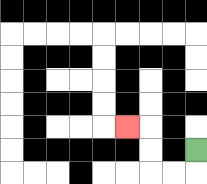{'start': '[8, 6]', 'end': '[5, 5]', 'path_directions': 'D,L,L,U,U,L', 'path_coordinates': '[[8, 6], [8, 7], [7, 7], [6, 7], [6, 6], [6, 5], [5, 5]]'}